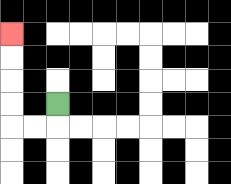{'start': '[2, 4]', 'end': '[0, 1]', 'path_directions': 'D,L,L,U,U,U,U', 'path_coordinates': '[[2, 4], [2, 5], [1, 5], [0, 5], [0, 4], [0, 3], [0, 2], [0, 1]]'}